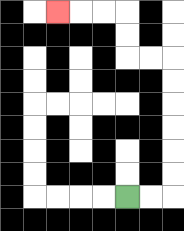{'start': '[5, 8]', 'end': '[2, 0]', 'path_directions': 'R,R,U,U,U,U,U,U,L,L,U,U,L,L,L', 'path_coordinates': '[[5, 8], [6, 8], [7, 8], [7, 7], [7, 6], [7, 5], [7, 4], [7, 3], [7, 2], [6, 2], [5, 2], [5, 1], [5, 0], [4, 0], [3, 0], [2, 0]]'}